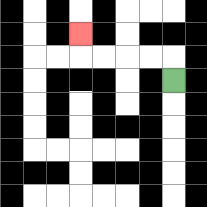{'start': '[7, 3]', 'end': '[3, 1]', 'path_directions': 'U,L,L,L,L,U', 'path_coordinates': '[[7, 3], [7, 2], [6, 2], [5, 2], [4, 2], [3, 2], [3, 1]]'}